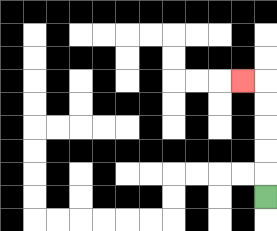{'start': '[11, 8]', 'end': '[10, 3]', 'path_directions': 'U,U,U,U,U,L', 'path_coordinates': '[[11, 8], [11, 7], [11, 6], [11, 5], [11, 4], [11, 3], [10, 3]]'}